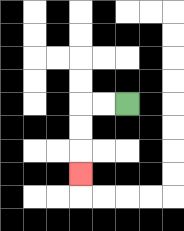{'start': '[5, 4]', 'end': '[3, 7]', 'path_directions': 'L,L,D,D,D', 'path_coordinates': '[[5, 4], [4, 4], [3, 4], [3, 5], [3, 6], [3, 7]]'}